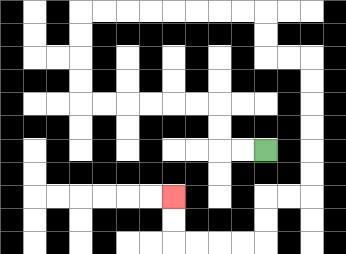{'start': '[11, 6]', 'end': '[7, 8]', 'path_directions': 'L,L,U,U,L,L,L,L,L,L,U,U,U,U,R,R,R,R,R,R,R,R,D,D,R,R,D,D,D,D,D,D,L,L,D,D,L,L,L,L,U,U', 'path_coordinates': '[[11, 6], [10, 6], [9, 6], [9, 5], [9, 4], [8, 4], [7, 4], [6, 4], [5, 4], [4, 4], [3, 4], [3, 3], [3, 2], [3, 1], [3, 0], [4, 0], [5, 0], [6, 0], [7, 0], [8, 0], [9, 0], [10, 0], [11, 0], [11, 1], [11, 2], [12, 2], [13, 2], [13, 3], [13, 4], [13, 5], [13, 6], [13, 7], [13, 8], [12, 8], [11, 8], [11, 9], [11, 10], [10, 10], [9, 10], [8, 10], [7, 10], [7, 9], [7, 8]]'}